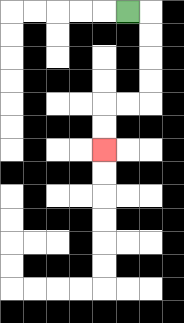{'start': '[5, 0]', 'end': '[4, 6]', 'path_directions': 'R,D,D,D,D,L,L,D,D', 'path_coordinates': '[[5, 0], [6, 0], [6, 1], [6, 2], [6, 3], [6, 4], [5, 4], [4, 4], [4, 5], [4, 6]]'}